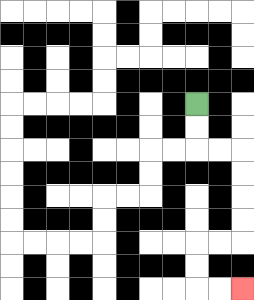{'start': '[8, 4]', 'end': '[10, 12]', 'path_directions': 'D,D,R,R,D,D,D,D,L,L,D,D,R,R', 'path_coordinates': '[[8, 4], [8, 5], [8, 6], [9, 6], [10, 6], [10, 7], [10, 8], [10, 9], [10, 10], [9, 10], [8, 10], [8, 11], [8, 12], [9, 12], [10, 12]]'}